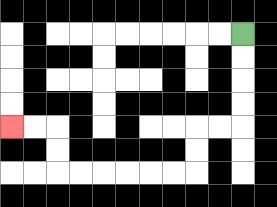{'start': '[10, 1]', 'end': '[0, 5]', 'path_directions': 'D,D,D,D,L,L,D,D,L,L,L,L,L,L,U,U,L,L', 'path_coordinates': '[[10, 1], [10, 2], [10, 3], [10, 4], [10, 5], [9, 5], [8, 5], [8, 6], [8, 7], [7, 7], [6, 7], [5, 7], [4, 7], [3, 7], [2, 7], [2, 6], [2, 5], [1, 5], [0, 5]]'}